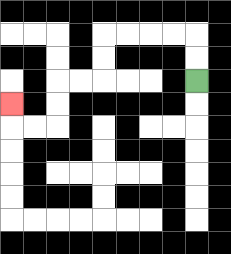{'start': '[8, 3]', 'end': '[0, 4]', 'path_directions': 'U,U,L,L,L,L,D,D,L,L,D,D,L,L,U', 'path_coordinates': '[[8, 3], [8, 2], [8, 1], [7, 1], [6, 1], [5, 1], [4, 1], [4, 2], [4, 3], [3, 3], [2, 3], [2, 4], [2, 5], [1, 5], [0, 5], [0, 4]]'}